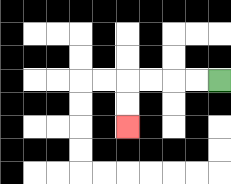{'start': '[9, 3]', 'end': '[5, 5]', 'path_directions': 'L,L,L,L,D,D', 'path_coordinates': '[[9, 3], [8, 3], [7, 3], [6, 3], [5, 3], [5, 4], [5, 5]]'}